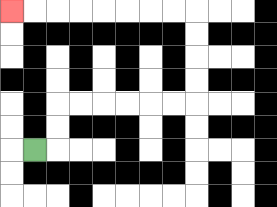{'start': '[1, 6]', 'end': '[0, 0]', 'path_directions': 'R,U,U,R,R,R,R,R,R,U,U,U,U,L,L,L,L,L,L,L,L', 'path_coordinates': '[[1, 6], [2, 6], [2, 5], [2, 4], [3, 4], [4, 4], [5, 4], [6, 4], [7, 4], [8, 4], [8, 3], [8, 2], [8, 1], [8, 0], [7, 0], [6, 0], [5, 0], [4, 0], [3, 0], [2, 0], [1, 0], [0, 0]]'}